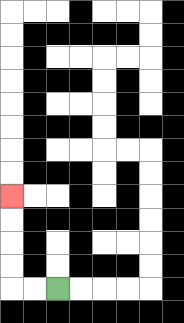{'start': '[2, 12]', 'end': '[0, 8]', 'path_directions': 'L,L,U,U,U,U', 'path_coordinates': '[[2, 12], [1, 12], [0, 12], [0, 11], [0, 10], [0, 9], [0, 8]]'}